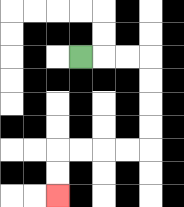{'start': '[3, 2]', 'end': '[2, 8]', 'path_directions': 'R,R,R,D,D,D,D,L,L,L,L,D,D', 'path_coordinates': '[[3, 2], [4, 2], [5, 2], [6, 2], [6, 3], [6, 4], [6, 5], [6, 6], [5, 6], [4, 6], [3, 6], [2, 6], [2, 7], [2, 8]]'}